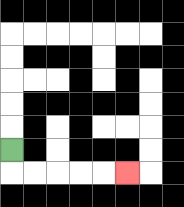{'start': '[0, 6]', 'end': '[5, 7]', 'path_directions': 'D,R,R,R,R,R', 'path_coordinates': '[[0, 6], [0, 7], [1, 7], [2, 7], [3, 7], [4, 7], [5, 7]]'}